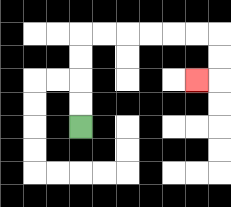{'start': '[3, 5]', 'end': '[8, 3]', 'path_directions': 'U,U,U,U,R,R,R,R,R,R,D,D,L', 'path_coordinates': '[[3, 5], [3, 4], [3, 3], [3, 2], [3, 1], [4, 1], [5, 1], [6, 1], [7, 1], [8, 1], [9, 1], [9, 2], [9, 3], [8, 3]]'}